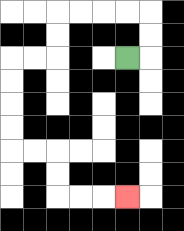{'start': '[5, 2]', 'end': '[5, 8]', 'path_directions': 'R,U,U,L,L,L,L,D,D,L,L,D,D,D,D,R,R,D,D,R,R,R', 'path_coordinates': '[[5, 2], [6, 2], [6, 1], [6, 0], [5, 0], [4, 0], [3, 0], [2, 0], [2, 1], [2, 2], [1, 2], [0, 2], [0, 3], [0, 4], [0, 5], [0, 6], [1, 6], [2, 6], [2, 7], [2, 8], [3, 8], [4, 8], [5, 8]]'}